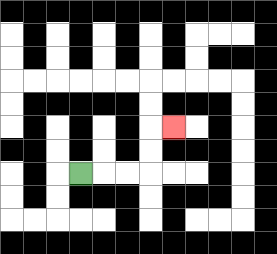{'start': '[3, 7]', 'end': '[7, 5]', 'path_directions': 'R,R,R,U,U,R', 'path_coordinates': '[[3, 7], [4, 7], [5, 7], [6, 7], [6, 6], [6, 5], [7, 5]]'}